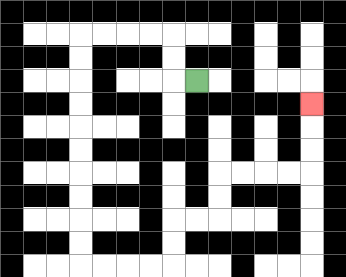{'start': '[8, 3]', 'end': '[13, 4]', 'path_directions': 'L,U,U,L,L,L,L,D,D,D,D,D,D,D,D,D,D,R,R,R,R,U,U,R,R,U,U,R,R,R,R,U,U,U', 'path_coordinates': '[[8, 3], [7, 3], [7, 2], [7, 1], [6, 1], [5, 1], [4, 1], [3, 1], [3, 2], [3, 3], [3, 4], [3, 5], [3, 6], [3, 7], [3, 8], [3, 9], [3, 10], [3, 11], [4, 11], [5, 11], [6, 11], [7, 11], [7, 10], [7, 9], [8, 9], [9, 9], [9, 8], [9, 7], [10, 7], [11, 7], [12, 7], [13, 7], [13, 6], [13, 5], [13, 4]]'}